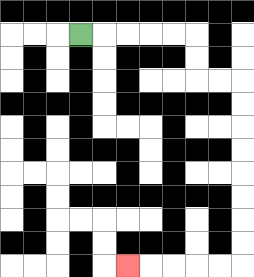{'start': '[3, 1]', 'end': '[5, 11]', 'path_directions': 'R,R,R,R,R,D,D,R,R,D,D,D,D,D,D,D,D,L,L,L,L,L', 'path_coordinates': '[[3, 1], [4, 1], [5, 1], [6, 1], [7, 1], [8, 1], [8, 2], [8, 3], [9, 3], [10, 3], [10, 4], [10, 5], [10, 6], [10, 7], [10, 8], [10, 9], [10, 10], [10, 11], [9, 11], [8, 11], [7, 11], [6, 11], [5, 11]]'}